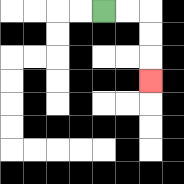{'start': '[4, 0]', 'end': '[6, 3]', 'path_directions': 'R,R,D,D,D', 'path_coordinates': '[[4, 0], [5, 0], [6, 0], [6, 1], [6, 2], [6, 3]]'}